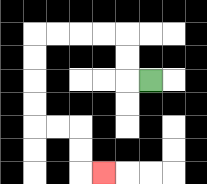{'start': '[6, 3]', 'end': '[4, 7]', 'path_directions': 'L,U,U,L,L,L,L,D,D,D,D,R,R,D,D,R', 'path_coordinates': '[[6, 3], [5, 3], [5, 2], [5, 1], [4, 1], [3, 1], [2, 1], [1, 1], [1, 2], [1, 3], [1, 4], [1, 5], [2, 5], [3, 5], [3, 6], [3, 7], [4, 7]]'}